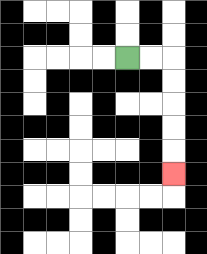{'start': '[5, 2]', 'end': '[7, 7]', 'path_directions': 'R,R,D,D,D,D,D', 'path_coordinates': '[[5, 2], [6, 2], [7, 2], [7, 3], [7, 4], [7, 5], [7, 6], [7, 7]]'}